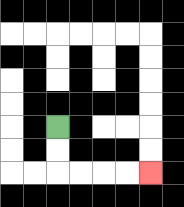{'start': '[2, 5]', 'end': '[6, 7]', 'path_directions': 'D,D,R,R,R,R', 'path_coordinates': '[[2, 5], [2, 6], [2, 7], [3, 7], [4, 7], [5, 7], [6, 7]]'}